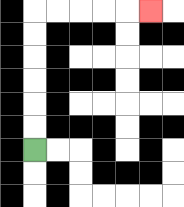{'start': '[1, 6]', 'end': '[6, 0]', 'path_directions': 'U,U,U,U,U,U,R,R,R,R,R', 'path_coordinates': '[[1, 6], [1, 5], [1, 4], [1, 3], [1, 2], [1, 1], [1, 0], [2, 0], [3, 0], [4, 0], [5, 0], [6, 0]]'}